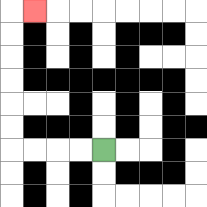{'start': '[4, 6]', 'end': '[1, 0]', 'path_directions': 'L,L,L,L,U,U,U,U,U,U,R', 'path_coordinates': '[[4, 6], [3, 6], [2, 6], [1, 6], [0, 6], [0, 5], [0, 4], [0, 3], [0, 2], [0, 1], [0, 0], [1, 0]]'}